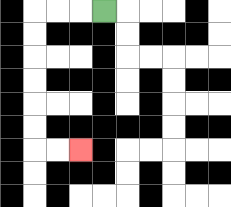{'start': '[4, 0]', 'end': '[3, 6]', 'path_directions': 'L,L,L,D,D,D,D,D,D,R,R', 'path_coordinates': '[[4, 0], [3, 0], [2, 0], [1, 0], [1, 1], [1, 2], [1, 3], [1, 4], [1, 5], [1, 6], [2, 6], [3, 6]]'}